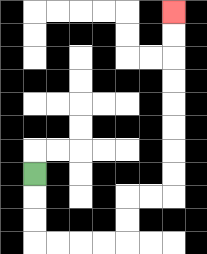{'start': '[1, 7]', 'end': '[7, 0]', 'path_directions': 'D,D,D,R,R,R,R,U,U,R,R,U,U,U,U,U,U,U,U', 'path_coordinates': '[[1, 7], [1, 8], [1, 9], [1, 10], [2, 10], [3, 10], [4, 10], [5, 10], [5, 9], [5, 8], [6, 8], [7, 8], [7, 7], [7, 6], [7, 5], [7, 4], [7, 3], [7, 2], [7, 1], [7, 0]]'}